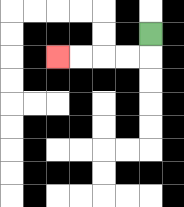{'start': '[6, 1]', 'end': '[2, 2]', 'path_directions': 'D,L,L,L,L', 'path_coordinates': '[[6, 1], [6, 2], [5, 2], [4, 2], [3, 2], [2, 2]]'}